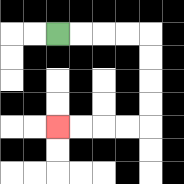{'start': '[2, 1]', 'end': '[2, 5]', 'path_directions': 'R,R,R,R,D,D,D,D,L,L,L,L', 'path_coordinates': '[[2, 1], [3, 1], [4, 1], [5, 1], [6, 1], [6, 2], [6, 3], [6, 4], [6, 5], [5, 5], [4, 5], [3, 5], [2, 5]]'}